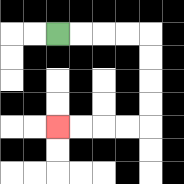{'start': '[2, 1]', 'end': '[2, 5]', 'path_directions': 'R,R,R,R,D,D,D,D,L,L,L,L', 'path_coordinates': '[[2, 1], [3, 1], [4, 1], [5, 1], [6, 1], [6, 2], [6, 3], [6, 4], [6, 5], [5, 5], [4, 5], [3, 5], [2, 5]]'}